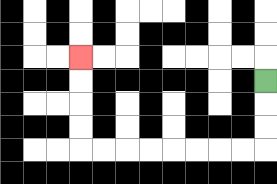{'start': '[11, 3]', 'end': '[3, 2]', 'path_directions': 'D,D,D,L,L,L,L,L,L,L,L,U,U,U,U', 'path_coordinates': '[[11, 3], [11, 4], [11, 5], [11, 6], [10, 6], [9, 6], [8, 6], [7, 6], [6, 6], [5, 6], [4, 6], [3, 6], [3, 5], [3, 4], [3, 3], [3, 2]]'}